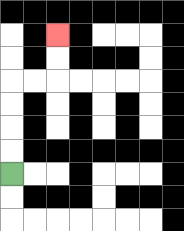{'start': '[0, 7]', 'end': '[2, 1]', 'path_directions': 'U,U,U,U,R,R,U,U', 'path_coordinates': '[[0, 7], [0, 6], [0, 5], [0, 4], [0, 3], [1, 3], [2, 3], [2, 2], [2, 1]]'}